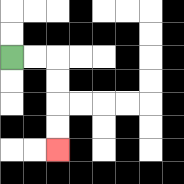{'start': '[0, 2]', 'end': '[2, 6]', 'path_directions': 'R,R,D,D,D,D', 'path_coordinates': '[[0, 2], [1, 2], [2, 2], [2, 3], [2, 4], [2, 5], [2, 6]]'}